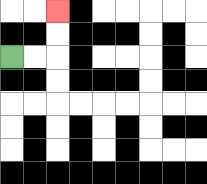{'start': '[0, 2]', 'end': '[2, 0]', 'path_directions': 'R,R,U,U', 'path_coordinates': '[[0, 2], [1, 2], [2, 2], [2, 1], [2, 0]]'}